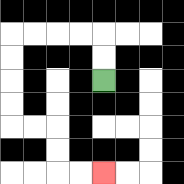{'start': '[4, 3]', 'end': '[4, 7]', 'path_directions': 'U,U,L,L,L,L,D,D,D,D,R,R,D,D,R,R', 'path_coordinates': '[[4, 3], [4, 2], [4, 1], [3, 1], [2, 1], [1, 1], [0, 1], [0, 2], [0, 3], [0, 4], [0, 5], [1, 5], [2, 5], [2, 6], [2, 7], [3, 7], [4, 7]]'}